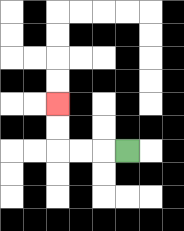{'start': '[5, 6]', 'end': '[2, 4]', 'path_directions': 'L,L,L,U,U', 'path_coordinates': '[[5, 6], [4, 6], [3, 6], [2, 6], [2, 5], [2, 4]]'}